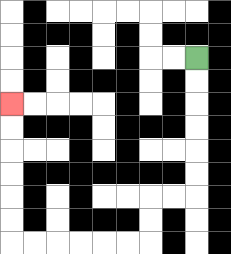{'start': '[8, 2]', 'end': '[0, 4]', 'path_directions': 'D,D,D,D,D,D,L,L,D,D,L,L,L,L,L,L,U,U,U,U,U,U', 'path_coordinates': '[[8, 2], [8, 3], [8, 4], [8, 5], [8, 6], [8, 7], [8, 8], [7, 8], [6, 8], [6, 9], [6, 10], [5, 10], [4, 10], [3, 10], [2, 10], [1, 10], [0, 10], [0, 9], [0, 8], [0, 7], [0, 6], [0, 5], [0, 4]]'}